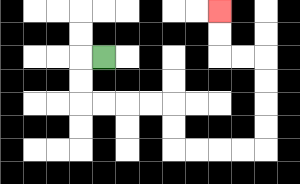{'start': '[4, 2]', 'end': '[9, 0]', 'path_directions': 'L,D,D,R,R,R,R,D,D,R,R,R,R,U,U,U,U,L,L,U,U', 'path_coordinates': '[[4, 2], [3, 2], [3, 3], [3, 4], [4, 4], [5, 4], [6, 4], [7, 4], [7, 5], [7, 6], [8, 6], [9, 6], [10, 6], [11, 6], [11, 5], [11, 4], [11, 3], [11, 2], [10, 2], [9, 2], [9, 1], [9, 0]]'}